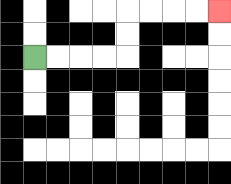{'start': '[1, 2]', 'end': '[9, 0]', 'path_directions': 'R,R,R,R,U,U,R,R,R,R', 'path_coordinates': '[[1, 2], [2, 2], [3, 2], [4, 2], [5, 2], [5, 1], [5, 0], [6, 0], [7, 0], [8, 0], [9, 0]]'}